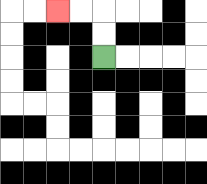{'start': '[4, 2]', 'end': '[2, 0]', 'path_directions': 'U,U,L,L', 'path_coordinates': '[[4, 2], [4, 1], [4, 0], [3, 0], [2, 0]]'}